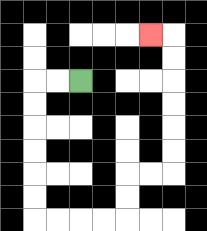{'start': '[3, 3]', 'end': '[6, 1]', 'path_directions': 'L,L,D,D,D,D,D,D,R,R,R,R,U,U,R,R,U,U,U,U,U,U,L', 'path_coordinates': '[[3, 3], [2, 3], [1, 3], [1, 4], [1, 5], [1, 6], [1, 7], [1, 8], [1, 9], [2, 9], [3, 9], [4, 9], [5, 9], [5, 8], [5, 7], [6, 7], [7, 7], [7, 6], [7, 5], [7, 4], [7, 3], [7, 2], [7, 1], [6, 1]]'}